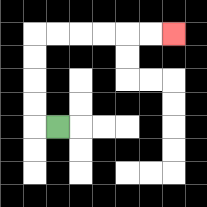{'start': '[2, 5]', 'end': '[7, 1]', 'path_directions': 'L,U,U,U,U,R,R,R,R,R,R', 'path_coordinates': '[[2, 5], [1, 5], [1, 4], [1, 3], [1, 2], [1, 1], [2, 1], [3, 1], [4, 1], [5, 1], [6, 1], [7, 1]]'}